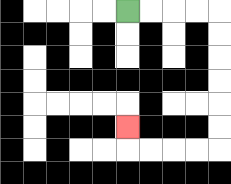{'start': '[5, 0]', 'end': '[5, 5]', 'path_directions': 'R,R,R,R,D,D,D,D,D,D,L,L,L,L,U', 'path_coordinates': '[[5, 0], [6, 0], [7, 0], [8, 0], [9, 0], [9, 1], [9, 2], [9, 3], [9, 4], [9, 5], [9, 6], [8, 6], [7, 6], [6, 6], [5, 6], [5, 5]]'}